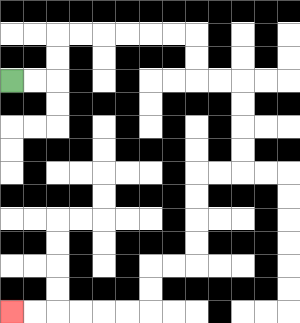{'start': '[0, 3]', 'end': '[0, 13]', 'path_directions': 'R,R,U,U,R,R,R,R,R,R,D,D,R,R,D,D,D,D,L,L,D,D,D,D,L,L,D,D,L,L,L,L,L,L', 'path_coordinates': '[[0, 3], [1, 3], [2, 3], [2, 2], [2, 1], [3, 1], [4, 1], [5, 1], [6, 1], [7, 1], [8, 1], [8, 2], [8, 3], [9, 3], [10, 3], [10, 4], [10, 5], [10, 6], [10, 7], [9, 7], [8, 7], [8, 8], [8, 9], [8, 10], [8, 11], [7, 11], [6, 11], [6, 12], [6, 13], [5, 13], [4, 13], [3, 13], [2, 13], [1, 13], [0, 13]]'}